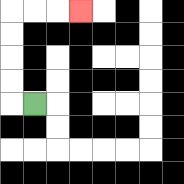{'start': '[1, 4]', 'end': '[3, 0]', 'path_directions': 'L,U,U,U,U,R,R,R', 'path_coordinates': '[[1, 4], [0, 4], [0, 3], [0, 2], [0, 1], [0, 0], [1, 0], [2, 0], [3, 0]]'}